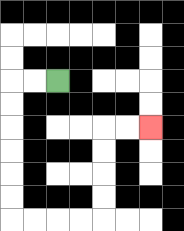{'start': '[2, 3]', 'end': '[6, 5]', 'path_directions': 'L,L,D,D,D,D,D,D,R,R,R,R,U,U,U,U,R,R', 'path_coordinates': '[[2, 3], [1, 3], [0, 3], [0, 4], [0, 5], [0, 6], [0, 7], [0, 8], [0, 9], [1, 9], [2, 9], [3, 9], [4, 9], [4, 8], [4, 7], [4, 6], [4, 5], [5, 5], [6, 5]]'}